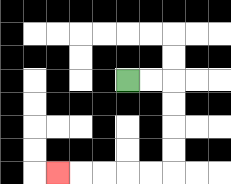{'start': '[5, 3]', 'end': '[2, 7]', 'path_directions': 'R,R,D,D,D,D,L,L,L,L,L', 'path_coordinates': '[[5, 3], [6, 3], [7, 3], [7, 4], [7, 5], [7, 6], [7, 7], [6, 7], [5, 7], [4, 7], [3, 7], [2, 7]]'}